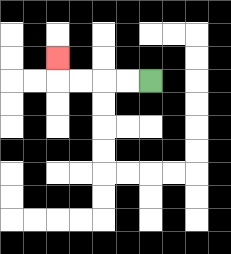{'start': '[6, 3]', 'end': '[2, 2]', 'path_directions': 'L,L,L,L,U', 'path_coordinates': '[[6, 3], [5, 3], [4, 3], [3, 3], [2, 3], [2, 2]]'}